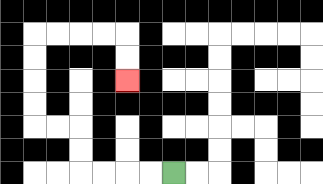{'start': '[7, 7]', 'end': '[5, 3]', 'path_directions': 'L,L,L,L,U,U,L,L,U,U,U,U,R,R,R,R,D,D', 'path_coordinates': '[[7, 7], [6, 7], [5, 7], [4, 7], [3, 7], [3, 6], [3, 5], [2, 5], [1, 5], [1, 4], [1, 3], [1, 2], [1, 1], [2, 1], [3, 1], [4, 1], [5, 1], [5, 2], [5, 3]]'}